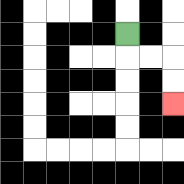{'start': '[5, 1]', 'end': '[7, 4]', 'path_directions': 'D,R,R,D,D', 'path_coordinates': '[[5, 1], [5, 2], [6, 2], [7, 2], [7, 3], [7, 4]]'}